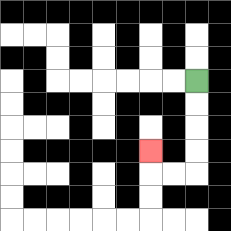{'start': '[8, 3]', 'end': '[6, 6]', 'path_directions': 'D,D,D,D,L,L,U', 'path_coordinates': '[[8, 3], [8, 4], [8, 5], [8, 6], [8, 7], [7, 7], [6, 7], [6, 6]]'}